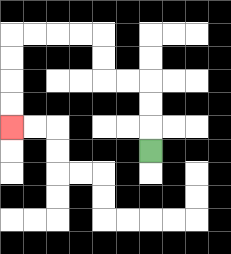{'start': '[6, 6]', 'end': '[0, 5]', 'path_directions': 'U,U,U,L,L,U,U,L,L,L,L,D,D,D,D', 'path_coordinates': '[[6, 6], [6, 5], [6, 4], [6, 3], [5, 3], [4, 3], [4, 2], [4, 1], [3, 1], [2, 1], [1, 1], [0, 1], [0, 2], [0, 3], [0, 4], [0, 5]]'}